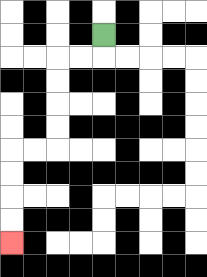{'start': '[4, 1]', 'end': '[0, 10]', 'path_directions': 'D,L,L,D,D,D,D,L,L,D,D,D,D', 'path_coordinates': '[[4, 1], [4, 2], [3, 2], [2, 2], [2, 3], [2, 4], [2, 5], [2, 6], [1, 6], [0, 6], [0, 7], [0, 8], [0, 9], [0, 10]]'}